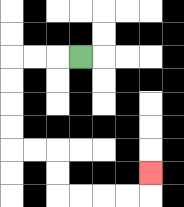{'start': '[3, 2]', 'end': '[6, 7]', 'path_directions': 'L,L,L,D,D,D,D,R,R,D,D,R,R,R,R,U', 'path_coordinates': '[[3, 2], [2, 2], [1, 2], [0, 2], [0, 3], [0, 4], [0, 5], [0, 6], [1, 6], [2, 6], [2, 7], [2, 8], [3, 8], [4, 8], [5, 8], [6, 8], [6, 7]]'}